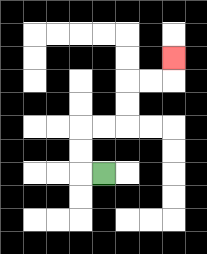{'start': '[4, 7]', 'end': '[7, 2]', 'path_directions': 'L,U,U,R,R,U,U,R,R,U', 'path_coordinates': '[[4, 7], [3, 7], [3, 6], [3, 5], [4, 5], [5, 5], [5, 4], [5, 3], [6, 3], [7, 3], [7, 2]]'}